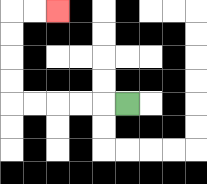{'start': '[5, 4]', 'end': '[2, 0]', 'path_directions': 'L,L,L,L,L,U,U,U,U,R,R', 'path_coordinates': '[[5, 4], [4, 4], [3, 4], [2, 4], [1, 4], [0, 4], [0, 3], [0, 2], [0, 1], [0, 0], [1, 0], [2, 0]]'}